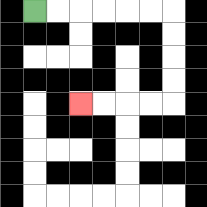{'start': '[1, 0]', 'end': '[3, 4]', 'path_directions': 'R,R,R,R,R,R,D,D,D,D,L,L,L,L', 'path_coordinates': '[[1, 0], [2, 0], [3, 0], [4, 0], [5, 0], [6, 0], [7, 0], [7, 1], [7, 2], [7, 3], [7, 4], [6, 4], [5, 4], [4, 4], [3, 4]]'}